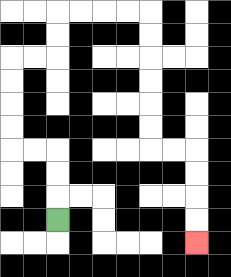{'start': '[2, 9]', 'end': '[8, 10]', 'path_directions': 'U,U,U,L,L,U,U,U,U,R,R,U,U,R,R,R,R,D,D,D,D,D,D,R,R,D,D,D,D', 'path_coordinates': '[[2, 9], [2, 8], [2, 7], [2, 6], [1, 6], [0, 6], [0, 5], [0, 4], [0, 3], [0, 2], [1, 2], [2, 2], [2, 1], [2, 0], [3, 0], [4, 0], [5, 0], [6, 0], [6, 1], [6, 2], [6, 3], [6, 4], [6, 5], [6, 6], [7, 6], [8, 6], [8, 7], [8, 8], [8, 9], [8, 10]]'}